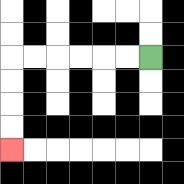{'start': '[6, 2]', 'end': '[0, 6]', 'path_directions': 'L,L,L,L,L,L,D,D,D,D', 'path_coordinates': '[[6, 2], [5, 2], [4, 2], [3, 2], [2, 2], [1, 2], [0, 2], [0, 3], [0, 4], [0, 5], [0, 6]]'}